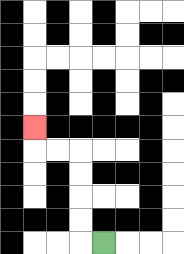{'start': '[4, 10]', 'end': '[1, 5]', 'path_directions': 'L,U,U,U,U,L,L,U', 'path_coordinates': '[[4, 10], [3, 10], [3, 9], [3, 8], [3, 7], [3, 6], [2, 6], [1, 6], [1, 5]]'}